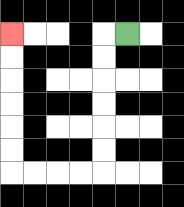{'start': '[5, 1]', 'end': '[0, 1]', 'path_directions': 'L,D,D,D,D,D,D,L,L,L,L,U,U,U,U,U,U', 'path_coordinates': '[[5, 1], [4, 1], [4, 2], [4, 3], [4, 4], [4, 5], [4, 6], [4, 7], [3, 7], [2, 7], [1, 7], [0, 7], [0, 6], [0, 5], [0, 4], [0, 3], [0, 2], [0, 1]]'}